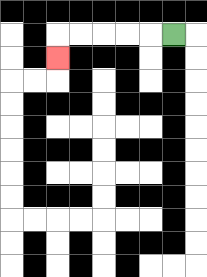{'start': '[7, 1]', 'end': '[2, 2]', 'path_directions': 'L,L,L,L,L,D', 'path_coordinates': '[[7, 1], [6, 1], [5, 1], [4, 1], [3, 1], [2, 1], [2, 2]]'}